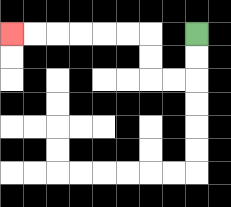{'start': '[8, 1]', 'end': '[0, 1]', 'path_directions': 'D,D,L,L,U,U,L,L,L,L,L,L', 'path_coordinates': '[[8, 1], [8, 2], [8, 3], [7, 3], [6, 3], [6, 2], [6, 1], [5, 1], [4, 1], [3, 1], [2, 1], [1, 1], [0, 1]]'}